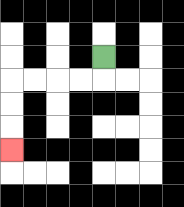{'start': '[4, 2]', 'end': '[0, 6]', 'path_directions': 'D,L,L,L,L,D,D,D', 'path_coordinates': '[[4, 2], [4, 3], [3, 3], [2, 3], [1, 3], [0, 3], [0, 4], [0, 5], [0, 6]]'}